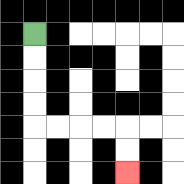{'start': '[1, 1]', 'end': '[5, 7]', 'path_directions': 'D,D,D,D,R,R,R,R,D,D', 'path_coordinates': '[[1, 1], [1, 2], [1, 3], [1, 4], [1, 5], [2, 5], [3, 5], [4, 5], [5, 5], [5, 6], [5, 7]]'}